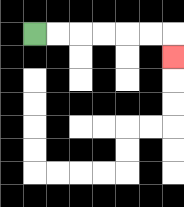{'start': '[1, 1]', 'end': '[7, 2]', 'path_directions': 'R,R,R,R,R,R,D', 'path_coordinates': '[[1, 1], [2, 1], [3, 1], [4, 1], [5, 1], [6, 1], [7, 1], [7, 2]]'}